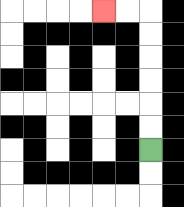{'start': '[6, 6]', 'end': '[4, 0]', 'path_directions': 'U,U,U,U,U,U,L,L', 'path_coordinates': '[[6, 6], [6, 5], [6, 4], [6, 3], [6, 2], [6, 1], [6, 0], [5, 0], [4, 0]]'}